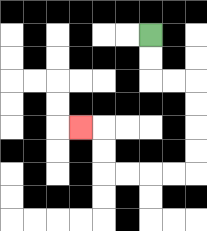{'start': '[6, 1]', 'end': '[3, 5]', 'path_directions': 'D,D,R,R,D,D,D,D,L,L,L,L,U,U,L', 'path_coordinates': '[[6, 1], [6, 2], [6, 3], [7, 3], [8, 3], [8, 4], [8, 5], [8, 6], [8, 7], [7, 7], [6, 7], [5, 7], [4, 7], [4, 6], [4, 5], [3, 5]]'}